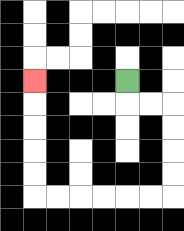{'start': '[5, 3]', 'end': '[1, 3]', 'path_directions': 'D,R,R,D,D,D,D,L,L,L,L,L,L,U,U,U,U,U', 'path_coordinates': '[[5, 3], [5, 4], [6, 4], [7, 4], [7, 5], [7, 6], [7, 7], [7, 8], [6, 8], [5, 8], [4, 8], [3, 8], [2, 8], [1, 8], [1, 7], [1, 6], [1, 5], [1, 4], [1, 3]]'}